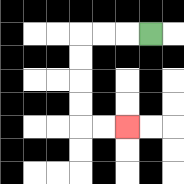{'start': '[6, 1]', 'end': '[5, 5]', 'path_directions': 'L,L,L,D,D,D,D,R,R', 'path_coordinates': '[[6, 1], [5, 1], [4, 1], [3, 1], [3, 2], [3, 3], [3, 4], [3, 5], [4, 5], [5, 5]]'}